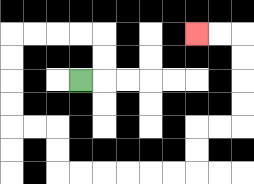{'start': '[3, 3]', 'end': '[8, 1]', 'path_directions': 'R,U,U,L,L,L,L,D,D,D,D,R,R,D,D,R,R,R,R,R,R,U,U,R,R,U,U,U,U,L,L', 'path_coordinates': '[[3, 3], [4, 3], [4, 2], [4, 1], [3, 1], [2, 1], [1, 1], [0, 1], [0, 2], [0, 3], [0, 4], [0, 5], [1, 5], [2, 5], [2, 6], [2, 7], [3, 7], [4, 7], [5, 7], [6, 7], [7, 7], [8, 7], [8, 6], [8, 5], [9, 5], [10, 5], [10, 4], [10, 3], [10, 2], [10, 1], [9, 1], [8, 1]]'}